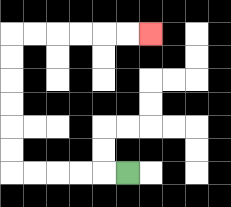{'start': '[5, 7]', 'end': '[6, 1]', 'path_directions': 'L,L,L,L,L,U,U,U,U,U,U,R,R,R,R,R,R', 'path_coordinates': '[[5, 7], [4, 7], [3, 7], [2, 7], [1, 7], [0, 7], [0, 6], [0, 5], [0, 4], [0, 3], [0, 2], [0, 1], [1, 1], [2, 1], [3, 1], [4, 1], [5, 1], [6, 1]]'}